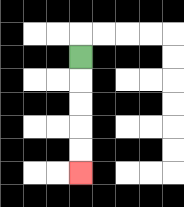{'start': '[3, 2]', 'end': '[3, 7]', 'path_directions': 'D,D,D,D,D', 'path_coordinates': '[[3, 2], [3, 3], [3, 4], [3, 5], [3, 6], [3, 7]]'}